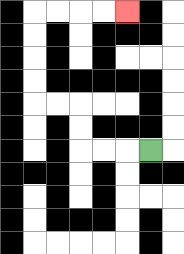{'start': '[6, 6]', 'end': '[5, 0]', 'path_directions': 'L,L,L,U,U,L,L,U,U,U,U,R,R,R,R', 'path_coordinates': '[[6, 6], [5, 6], [4, 6], [3, 6], [3, 5], [3, 4], [2, 4], [1, 4], [1, 3], [1, 2], [1, 1], [1, 0], [2, 0], [3, 0], [4, 0], [5, 0]]'}